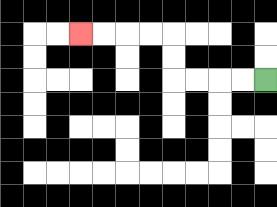{'start': '[11, 3]', 'end': '[3, 1]', 'path_directions': 'L,L,L,L,U,U,L,L,L,L', 'path_coordinates': '[[11, 3], [10, 3], [9, 3], [8, 3], [7, 3], [7, 2], [7, 1], [6, 1], [5, 1], [4, 1], [3, 1]]'}